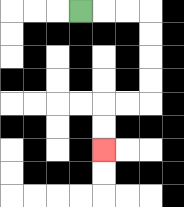{'start': '[3, 0]', 'end': '[4, 6]', 'path_directions': 'R,R,R,D,D,D,D,L,L,D,D', 'path_coordinates': '[[3, 0], [4, 0], [5, 0], [6, 0], [6, 1], [6, 2], [6, 3], [6, 4], [5, 4], [4, 4], [4, 5], [4, 6]]'}